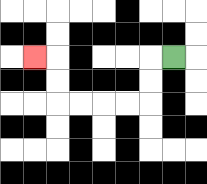{'start': '[7, 2]', 'end': '[1, 2]', 'path_directions': 'L,D,D,L,L,L,L,U,U,L', 'path_coordinates': '[[7, 2], [6, 2], [6, 3], [6, 4], [5, 4], [4, 4], [3, 4], [2, 4], [2, 3], [2, 2], [1, 2]]'}